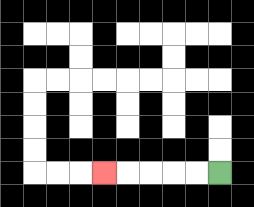{'start': '[9, 7]', 'end': '[4, 7]', 'path_directions': 'L,L,L,L,L', 'path_coordinates': '[[9, 7], [8, 7], [7, 7], [6, 7], [5, 7], [4, 7]]'}